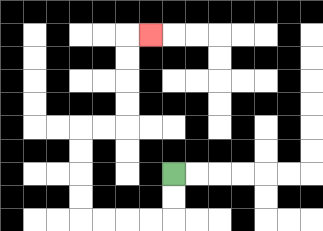{'start': '[7, 7]', 'end': '[6, 1]', 'path_directions': 'D,D,L,L,L,L,U,U,U,U,R,R,U,U,U,U,R', 'path_coordinates': '[[7, 7], [7, 8], [7, 9], [6, 9], [5, 9], [4, 9], [3, 9], [3, 8], [3, 7], [3, 6], [3, 5], [4, 5], [5, 5], [5, 4], [5, 3], [5, 2], [5, 1], [6, 1]]'}